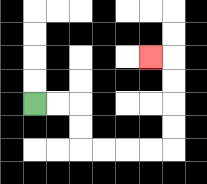{'start': '[1, 4]', 'end': '[6, 2]', 'path_directions': 'R,R,D,D,R,R,R,R,U,U,U,U,L', 'path_coordinates': '[[1, 4], [2, 4], [3, 4], [3, 5], [3, 6], [4, 6], [5, 6], [6, 6], [7, 6], [7, 5], [7, 4], [7, 3], [7, 2], [6, 2]]'}